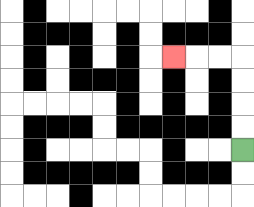{'start': '[10, 6]', 'end': '[7, 2]', 'path_directions': 'U,U,U,U,L,L,L', 'path_coordinates': '[[10, 6], [10, 5], [10, 4], [10, 3], [10, 2], [9, 2], [8, 2], [7, 2]]'}